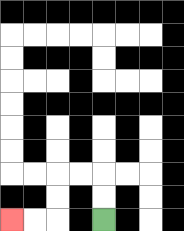{'start': '[4, 9]', 'end': '[0, 9]', 'path_directions': 'U,U,L,L,D,D,L,L', 'path_coordinates': '[[4, 9], [4, 8], [4, 7], [3, 7], [2, 7], [2, 8], [2, 9], [1, 9], [0, 9]]'}